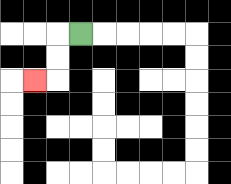{'start': '[3, 1]', 'end': '[1, 3]', 'path_directions': 'L,D,D,L', 'path_coordinates': '[[3, 1], [2, 1], [2, 2], [2, 3], [1, 3]]'}